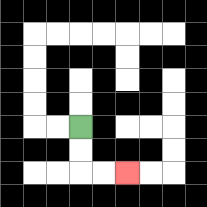{'start': '[3, 5]', 'end': '[5, 7]', 'path_directions': 'D,D,R,R', 'path_coordinates': '[[3, 5], [3, 6], [3, 7], [4, 7], [5, 7]]'}